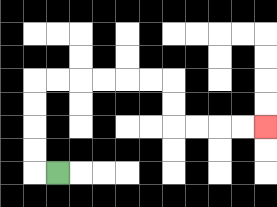{'start': '[2, 7]', 'end': '[11, 5]', 'path_directions': 'L,U,U,U,U,R,R,R,R,R,R,D,D,R,R,R,R', 'path_coordinates': '[[2, 7], [1, 7], [1, 6], [1, 5], [1, 4], [1, 3], [2, 3], [3, 3], [4, 3], [5, 3], [6, 3], [7, 3], [7, 4], [7, 5], [8, 5], [9, 5], [10, 5], [11, 5]]'}